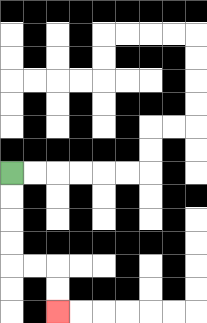{'start': '[0, 7]', 'end': '[2, 13]', 'path_directions': 'D,D,D,D,R,R,D,D', 'path_coordinates': '[[0, 7], [0, 8], [0, 9], [0, 10], [0, 11], [1, 11], [2, 11], [2, 12], [2, 13]]'}